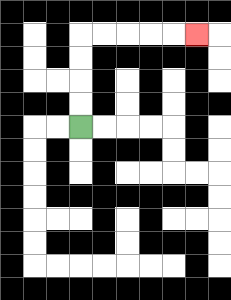{'start': '[3, 5]', 'end': '[8, 1]', 'path_directions': 'U,U,U,U,R,R,R,R,R', 'path_coordinates': '[[3, 5], [3, 4], [3, 3], [3, 2], [3, 1], [4, 1], [5, 1], [6, 1], [7, 1], [8, 1]]'}